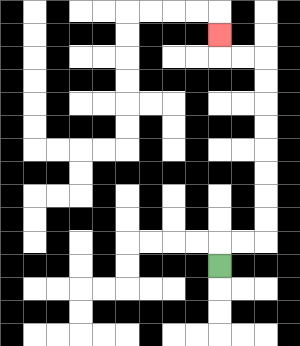{'start': '[9, 11]', 'end': '[9, 1]', 'path_directions': 'U,R,R,U,U,U,U,U,U,U,U,L,L,U', 'path_coordinates': '[[9, 11], [9, 10], [10, 10], [11, 10], [11, 9], [11, 8], [11, 7], [11, 6], [11, 5], [11, 4], [11, 3], [11, 2], [10, 2], [9, 2], [9, 1]]'}